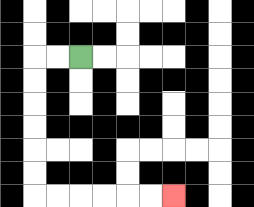{'start': '[3, 2]', 'end': '[7, 8]', 'path_directions': 'L,L,D,D,D,D,D,D,R,R,R,R,R,R', 'path_coordinates': '[[3, 2], [2, 2], [1, 2], [1, 3], [1, 4], [1, 5], [1, 6], [1, 7], [1, 8], [2, 8], [3, 8], [4, 8], [5, 8], [6, 8], [7, 8]]'}